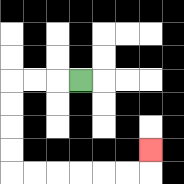{'start': '[3, 3]', 'end': '[6, 6]', 'path_directions': 'L,L,L,D,D,D,D,R,R,R,R,R,R,U', 'path_coordinates': '[[3, 3], [2, 3], [1, 3], [0, 3], [0, 4], [0, 5], [0, 6], [0, 7], [1, 7], [2, 7], [3, 7], [4, 7], [5, 7], [6, 7], [6, 6]]'}